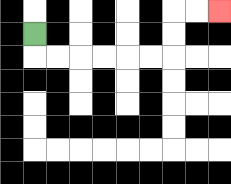{'start': '[1, 1]', 'end': '[9, 0]', 'path_directions': 'D,R,R,R,R,R,R,U,U,R,R', 'path_coordinates': '[[1, 1], [1, 2], [2, 2], [3, 2], [4, 2], [5, 2], [6, 2], [7, 2], [7, 1], [7, 0], [8, 0], [9, 0]]'}